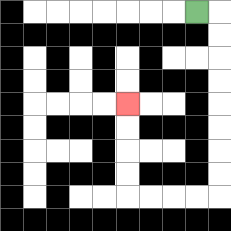{'start': '[8, 0]', 'end': '[5, 4]', 'path_directions': 'R,D,D,D,D,D,D,D,D,L,L,L,L,U,U,U,U', 'path_coordinates': '[[8, 0], [9, 0], [9, 1], [9, 2], [9, 3], [9, 4], [9, 5], [9, 6], [9, 7], [9, 8], [8, 8], [7, 8], [6, 8], [5, 8], [5, 7], [5, 6], [5, 5], [5, 4]]'}